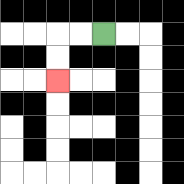{'start': '[4, 1]', 'end': '[2, 3]', 'path_directions': 'L,L,D,D', 'path_coordinates': '[[4, 1], [3, 1], [2, 1], [2, 2], [2, 3]]'}